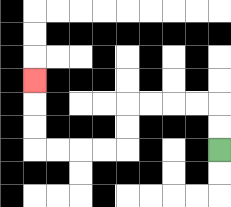{'start': '[9, 6]', 'end': '[1, 3]', 'path_directions': 'U,U,L,L,L,L,D,D,L,L,L,L,U,U,U', 'path_coordinates': '[[9, 6], [9, 5], [9, 4], [8, 4], [7, 4], [6, 4], [5, 4], [5, 5], [5, 6], [4, 6], [3, 6], [2, 6], [1, 6], [1, 5], [1, 4], [1, 3]]'}